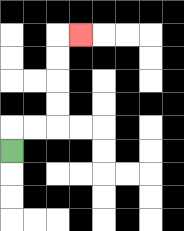{'start': '[0, 6]', 'end': '[3, 1]', 'path_directions': 'U,R,R,U,U,U,U,R', 'path_coordinates': '[[0, 6], [0, 5], [1, 5], [2, 5], [2, 4], [2, 3], [2, 2], [2, 1], [3, 1]]'}